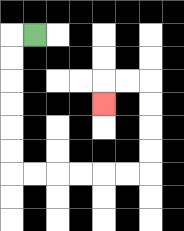{'start': '[1, 1]', 'end': '[4, 4]', 'path_directions': 'L,D,D,D,D,D,D,R,R,R,R,R,R,U,U,U,U,L,L,D', 'path_coordinates': '[[1, 1], [0, 1], [0, 2], [0, 3], [0, 4], [0, 5], [0, 6], [0, 7], [1, 7], [2, 7], [3, 7], [4, 7], [5, 7], [6, 7], [6, 6], [6, 5], [6, 4], [6, 3], [5, 3], [4, 3], [4, 4]]'}